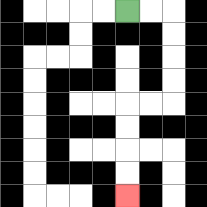{'start': '[5, 0]', 'end': '[5, 8]', 'path_directions': 'R,R,D,D,D,D,L,L,D,D,D,D', 'path_coordinates': '[[5, 0], [6, 0], [7, 0], [7, 1], [7, 2], [7, 3], [7, 4], [6, 4], [5, 4], [5, 5], [5, 6], [5, 7], [5, 8]]'}